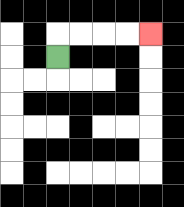{'start': '[2, 2]', 'end': '[6, 1]', 'path_directions': 'U,R,R,R,R', 'path_coordinates': '[[2, 2], [2, 1], [3, 1], [4, 1], [5, 1], [6, 1]]'}